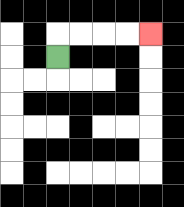{'start': '[2, 2]', 'end': '[6, 1]', 'path_directions': 'U,R,R,R,R', 'path_coordinates': '[[2, 2], [2, 1], [3, 1], [4, 1], [5, 1], [6, 1]]'}